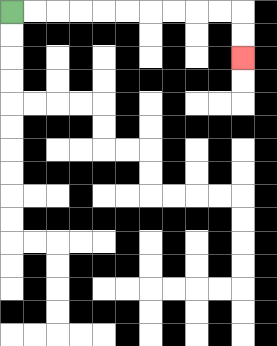{'start': '[0, 0]', 'end': '[10, 2]', 'path_directions': 'R,R,R,R,R,R,R,R,R,R,D,D', 'path_coordinates': '[[0, 0], [1, 0], [2, 0], [3, 0], [4, 0], [5, 0], [6, 0], [7, 0], [8, 0], [9, 0], [10, 0], [10, 1], [10, 2]]'}